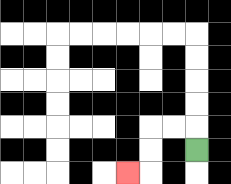{'start': '[8, 6]', 'end': '[5, 7]', 'path_directions': 'U,L,L,D,D,L', 'path_coordinates': '[[8, 6], [8, 5], [7, 5], [6, 5], [6, 6], [6, 7], [5, 7]]'}